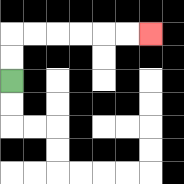{'start': '[0, 3]', 'end': '[6, 1]', 'path_directions': 'U,U,R,R,R,R,R,R', 'path_coordinates': '[[0, 3], [0, 2], [0, 1], [1, 1], [2, 1], [3, 1], [4, 1], [5, 1], [6, 1]]'}